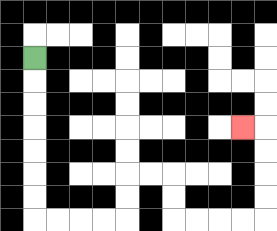{'start': '[1, 2]', 'end': '[10, 5]', 'path_directions': 'D,D,D,D,D,D,D,R,R,R,R,U,U,R,R,D,D,R,R,R,R,U,U,U,U,L', 'path_coordinates': '[[1, 2], [1, 3], [1, 4], [1, 5], [1, 6], [1, 7], [1, 8], [1, 9], [2, 9], [3, 9], [4, 9], [5, 9], [5, 8], [5, 7], [6, 7], [7, 7], [7, 8], [7, 9], [8, 9], [9, 9], [10, 9], [11, 9], [11, 8], [11, 7], [11, 6], [11, 5], [10, 5]]'}